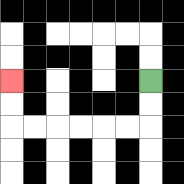{'start': '[6, 3]', 'end': '[0, 3]', 'path_directions': 'D,D,L,L,L,L,L,L,U,U', 'path_coordinates': '[[6, 3], [6, 4], [6, 5], [5, 5], [4, 5], [3, 5], [2, 5], [1, 5], [0, 5], [0, 4], [0, 3]]'}